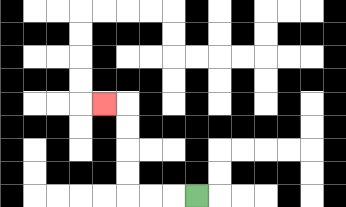{'start': '[8, 8]', 'end': '[4, 4]', 'path_directions': 'L,L,L,U,U,U,U,L', 'path_coordinates': '[[8, 8], [7, 8], [6, 8], [5, 8], [5, 7], [5, 6], [5, 5], [5, 4], [4, 4]]'}